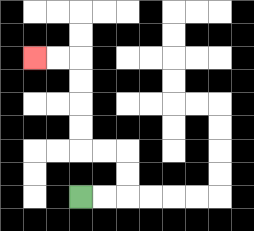{'start': '[3, 8]', 'end': '[1, 2]', 'path_directions': 'R,R,U,U,L,L,U,U,U,U,L,L', 'path_coordinates': '[[3, 8], [4, 8], [5, 8], [5, 7], [5, 6], [4, 6], [3, 6], [3, 5], [3, 4], [3, 3], [3, 2], [2, 2], [1, 2]]'}